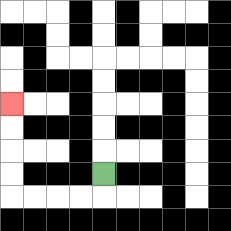{'start': '[4, 7]', 'end': '[0, 4]', 'path_directions': 'D,L,L,L,L,U,U,U,U', 'path_coordinates': '[[4, 7], [4, 8], [3, 8], [2, 8], [1, 8], [0, 8], [0, 7], [0, 6], [0, 5], [0, 4]]'}